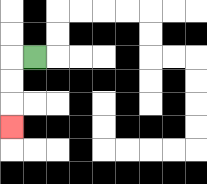{'start': '[1, 2]', 'end': '[0, 5]', 'path_directions': 'L,D,D,D', 'path_coordinates': '[[1, 2], [0, 2], [0, 3], [0, 4], [0, 5]]'}